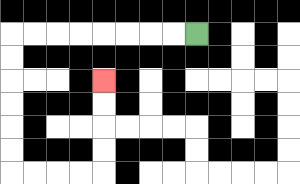{'start': '[8, 1]', 'end': '[4, 3]', 'path_directions': 'L,L,L,L,L,L,L,L,D,D,D,D,D,D,R,R,R,R,U,U,U,U', 'path_coordinates': '[[8, 1], [7, 1], [6, 1], [5, 1], [4, 1], [3, 1], [2, 1], [1, 1], [0, 1], [0, 2], [0, 3], [0, 4], [0, 5], [0, 6], [0, 7], [1, 7], [2, 7], [3, 7], [4, 7], [4, 6], [4, 5], [4, 4], [4, 3]]'}